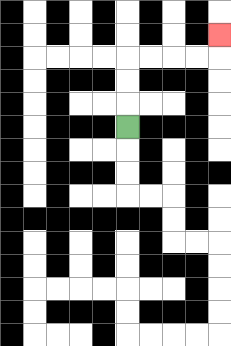{'start': '[5, 5]', 'end': '[9, 1]', 'path_directions': 'U,U,U,R,R,R,R,U', 'path_coordinates': '[[5, 5], [5, 4], [5, 3], [5, 2], [6, 2], [7, 2], [8, 2], [9, 2], [9, 1]]'}